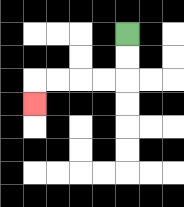{'start': '[5, 1]', 'end': '[1, 4]', 'path_directions': 'D,D,L,L,L,L,D', 'path_coordinates': '[[5, 1], [5, 2], [5, 3], [4, 3], [3, 3], [2, 3], [1, 3], [1, 4]]'}